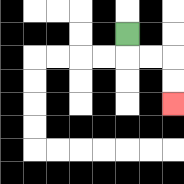{'start': '[5, 1]', 'end': '[7, 4]', 'path_directions': 'D,R,R,D,D', 'path_coordinates': '[[5, 1], [5, 2], [6, 2], [7, 2], [7, 3], [7, 4]]'}